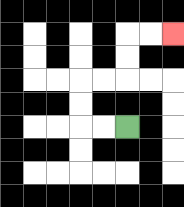{'start': '[5, 5]', 'end': '[7, 1]', 'path_directions': 'L,L,U,U,R,R,U,U,R,R', 'path_coordinates': '[[5, 5], [4, 5], [3, 5], [3, 4], [3, 3], [4, 3], [5, 3], [5, 2], [5, 1], [6, 1], [7, 1]]'}